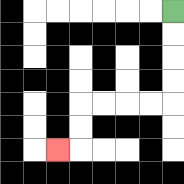{'start': '[7, 0]', 'end': '[2, 6]', 'path_directions': 'D,D,D,D,L,L,L,L,D,D,L', 'path_coordinates': '[[7, 0], [7, 1], [7, 2], [7, 3], [7, 4], [6, 4], [5, 4], [4, 4], [3, 4], [3, 5], [3, 6], [2, 6]]'}